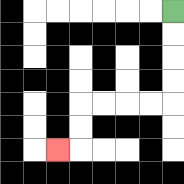{'start': '[7, 0]', 'end': '[2, 6]', 'path_directions': 'D,D,D,D,L,L,L,L,D,D,L', 'path_coordinates': '[[7, 0], [7, 1], [7, 2], [7, 3], [7, 4], [6, 4], [5, 4], [4, 4], [3, 4], [3, 5], [3, 6], [2, 6]]'}